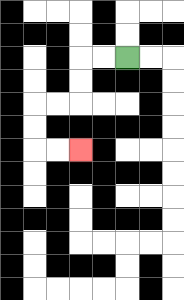{'start': '[5, 2]', 'end': '[3, 6]', 'path_directions': 'L,L,D,D,L,L,D,D,R,R', 'path_coordinates': '[[5, 2], [4, 2], [3, 2], [3, 3], [3, 4], [2, 4], [1, 4], [1, 5], [1, 6], [2, 6], [3, 6]]'}